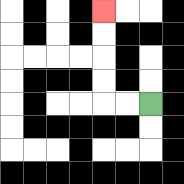{'start': '[6, 4]', 'end': '[4, 0]', 'path_directions': 'L,L,U,U,U,U', 'path_coordinates': '[[6, 4], [5, 4], [4, 4], [4, 3], [4, 2], [4, 1], [4, 0]]'}